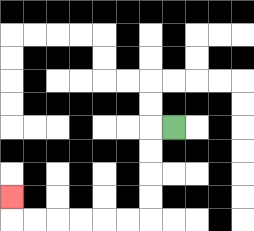{'start': '[7, 5]', 'end': '[0, 8]', 'path_directions': 'L,D,D,D,D,L,L,L,L,L,L,U', 'path_coordinates': '[[7, 5], [6, 5], [6, 6], [6, 7], [6, 8], [6, 9], [5, 9], [4, 9], [3, 9], [2, 9], [1, 9], [0, 9], [0, 8]]'}